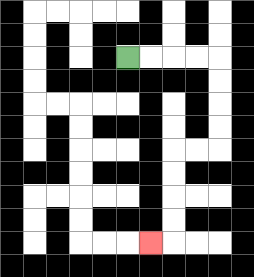{'start': '[5, 2]', 'end': '[6, 10]', 'path_directions': 'R,R,R,R,D,D,D,D,L,L,D,D,D,D,L', 'path_coordinates': '[[5, 2], [6, 2], [7, 2], [8, 2], [9, 2], [9, 3], [9, 4], [9, 5], [9, 6], [8, 6], [7, 6], [7, 7], [7, 8], [7, 9], [7, 10], [6, 10]]'}